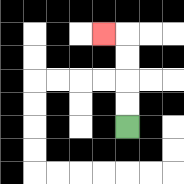{'start': '[5, 5]', 'end': '[4, 1]', 'path_directions': 'U,U,U,U,L', 'path_coordinates': '[[5, 5], [5, 4], [5, 3], [5, 2], [5, 1], [4, 1]]'}